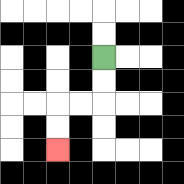{'start': '[4, 2]', 'end': '[2, 6]', 'path_directions': 'D,D,L,L,D,D', 'path_coordinates': '[[4, 2], [4, 3], [4, 4], [3, 4], [2, 4], [2, 5], [2, 6]]'}